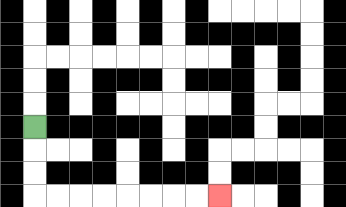{'start': '[1, 5]', 'end': '[9, 8]', 'path_directions': 'D,D,D,R,R,R,R,R,R,R,R', 'path_coordinates': '[[1, 5], [1, 6], [1, 7], [1, 8], [2, 8], [3, 8], [4, 8], [5, 8], [6, 8], [7, 8], [8, 8], [9, 8]]'}